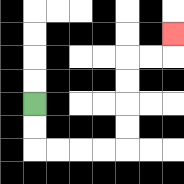{'start': '[1, 4]', 'end': '[7, 1]', 'path_directions': 'D,D,R,R,R,R,U,U,U,U,R,R,U', 'path_coordinates': '[[1, 4], [1, 5], [1, 6], [2, 6], [3, 6], [4, 6], [5, 6], [5, 5], [5, 4], [5, 3], [5, 2], [6, 2], [7, 2], [7, 1]]'}